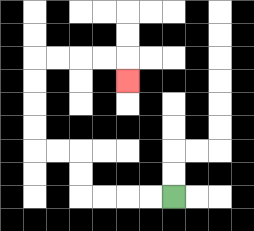{'start': '[7, 8]', 'end': '[5, 3]', 'path_directions': 'L,L,L,L,U,U,L,L,U,U,U,U,R,R,R,R,D', 'path_coordinates': '[[7, 8], [6, 8], [5, 8], [4, 8], [3, 8], [3, 7], [3, 6], [2, 6], [1, 6], [1, 5], [1, 4], [1, 3], [1, 2], [2, 2], [3, 2], [4, 2], [5, 2], [5, 3]]'}